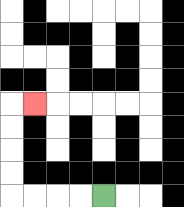{'start': '[4, 8]', 'end': '[1, 4]', 'path_directions': 'L,L,L,L,U,U,U,U,R', 'path_coordinates': '[[4, 8], [3, 8], [2, 8], [1, 8], [0, 8], [0, 7], [0, 6], [0, 5], [0, 4], [1, 4]]'}